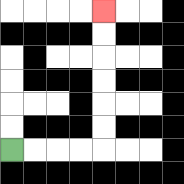{'start': '[0, 6]', 'end': '[4, 0]', 'path_directions': 'R,R,R,R,U,U,U,U,U,U', 'path_coordinates': '[[0, 6], [1, 6], [2, 6], [3, 6], [4, 6], [4, 5], [4, 4], [4, 3], [4, 2], [4, 1], [4, 0]]'}